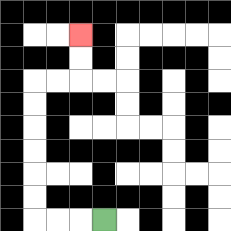{'start': '[4, 9]', 'end': '[3, 1]', 'path_directions': 'L,L,L,U,U,U,U,U,U,R,R,U,U', 'path_coordinates': '[[4, 9], [3, 9], [2, 9], [1, 9], [1, 8], [1, 7], [1, 6], [1, 5], [1, 4], [1, 3], [2, 3], [3, 3], [3, 2], [3, 1]]'}